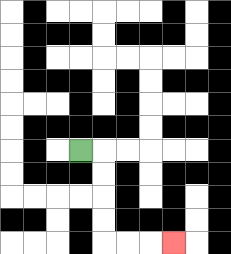{'start': '[3, 6]', 'end': '[7, 10]', 'path_directions': 'R,D,D,D,D,R,R,R', 'path_coordinates': '[[3, 6], [4, 6], [4, 7], [4, 8], [4, 9], [4, 10], [5, 10], [6, 10], [7, 10]]'}